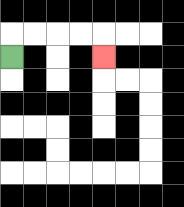{'start': '[0, 2]', 'end': '[4, 2]', 'path_directions': 'U,R,R,R,R,D', 'path_coordinates': '[[0, 2], [0, 1], [1, 1], [2, 1], [3, 1], [4, 1], [4, 2]]'}